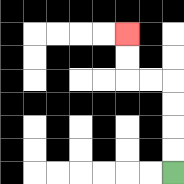{'start': '[7, 7]', 'end': '[5, 1]', 'path_directions': 'U,U,U,U,L,L,U,U', 'path_coordinates': '[[7, 7], [7, 6], [7, 5], [7, 4], [7, 3], [6, 3], [5, 3], [5, 2], [5, 1]]'}